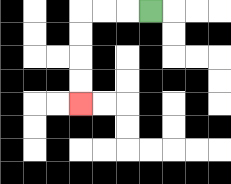{'start': '[6, 0]', 'end': '[3, 4]', 'path_directions': 'L,L,L,D,D,D,D', 'path_coordinates': '[[6, 0], [5, 0], [4, 0], [3, 0], [3, 1], [3, 2], [3, 3], [3, 4]]'}